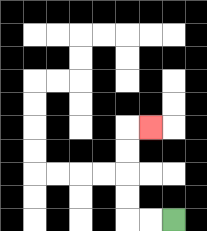{'start': '[7, 9]', 'end': '[6, 5]', 'path_directions': 'L,L,U,U,U,U,R', 'path_coordinates': '[[7, 9], [6, 9], [5, 9], [5, 8], [5, 7], [5, 6], [5, 5], [6, 5]]'}